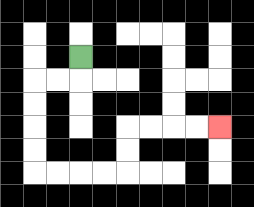{'start': '[3, 2]', 'end': '[9, 5]', 'path_directions': 'D,L,L,D,D,D,D,R,R,R,R,U,U,R,R,R,R', 'path_coordinates': '[[3, 2], [3, 3], [2, 3], [1, 3], [1, 4], [1, 5], [1, 6], [1, 7], [2, 7], [3, 7], [4, 7], [5, 7], [5, 6], [5, 5], [6, 5], [7, 5], [8, 5], [9, 5]]'}